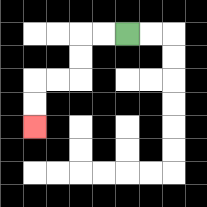{'start': '[5, 1]', 'end': '[1, 5]', 'path_directions': 'L,L,D,D,L,L,D,D', 'path_coordinates': '[[5, 1], [4, 1], [3, 1], [3, 2], [3, 3], [2, 3], [1, 3], [1, 4], [1, 5]]'}